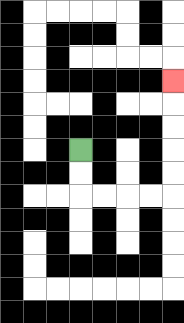{'start': '[3, 6]', 'end': '[7, 3]', 'path_directions': 'D,D,R,R,R,R,U,U,U,U,U', 'path_coordinates': '[[3, 6], [3, 7], [3, 8], [4, 8], [5, 8], [6, 8], [7, 8], [7, 7], [7, 6], [7, 5], [7, 4], [7, 3]]'}